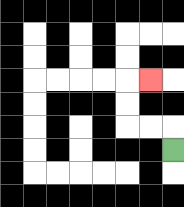{'start': '[7, 6]', 'end': '[6, 3]', 'path_directions': 'U,L,L,U,U,R', 'path_coordinates': '[[7, 6], [7, 5], [6, 5], [5, 5], [5, 4], [5, 3], [6, 3]]'}